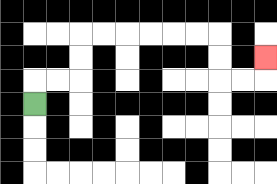{'start': '[1, 4]', 'end': '[11, 2]', 'path_directions': 'U,R,R,U,U,R,R,R,R,R,R,D,D,R,R,U', 'path_coordinates': '[[1, 4], [1, 3], [2, 3], [3, 3], [3, 2], [3, 1], [4, 1], [5, 1], [6, 1], [7, 1], [8, 1], [9, 1], [9, 2], [9, 3], [10, 3], [11, 3], [11, 2]]'}